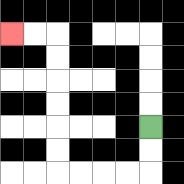{'start': '[6, 5]', 'end': '[0, 1]', 'path_directions': 'D,D,L,L,L,L,U,U,U,U,U,U,L,L', 'path_coordinates': '[[6, 5], [6, 6], [6, 7], [5, 7], [4, 7], [3, 7], [2, 7], [2, 6], [2, 5], [2, 4], [2, 3], [2, 2], [2, 1], [1, 1], [0, 1]]'}